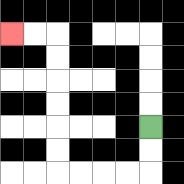{'start': '[6, 5]', 'end': '[0, 1]', 'path_directions': 'D,D,L,L,L,L,U,U,U,U,U,U,L,L', 'path_coordinates': '[[6, 5], [6, 6], [6, 7], [5, 7], [4, 7], [3, 7], [2, 7], [2, 6], [2, 5], [2, 4], [2, 3], [2, 2], [2, 1], [1, 1], [0, 1]]'}